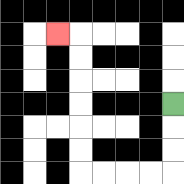{'start': '[7, 4]', 'end': '[2, 1]', 'path_directions': 'D,D,D,L,L,L,L,U,U,U,U,U,U,L', 'path_coordinates': '[[7, 4], [7, 5], [7, 6], [7, 7], [6, 7], [5, 7], [4, 7], [3, 7], [3, 6], [3, 5], [3, 4], [3, 3], [3, 2], [3, 1], [2, 1]]'}